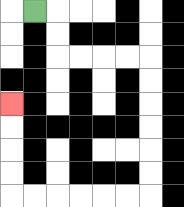{'start': '[1, 0]', 'end': '[0, 4]', 'path_directions': 'R,D,D,R,R,R,R,D,D,D,D,D,D,L,L,L,L,L,L,U,U,U,U', 'path_coordinates': '[[1, 0], [2, 0], [2, 1], [2, 2], [3, 2], [4, 2], [5, 2], [6, 2], [6, 3], [6, 4], [6, 5], [6, 6], [6, 7], [6, 8], [5, 8], [4, 8], [3, 8], [2, 8], [1, 8], [0, 8], [0, 7], [0, 6], [0, 5], [0, 4]]'}